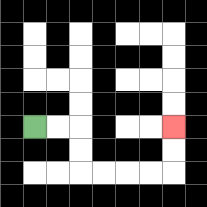{'start': '[1, 5]', 'end': '[7, 5]', 'path_directions': 'R,R,D,D,R,R,R,R,U,U', 'path_coordinates': '[[1, 5], [2, 5], [3, 5], [3, 6], [3, 7], [4, 7], [5, 7], [6, 7], [7, 7], [7, 6], [7, 5]]'}